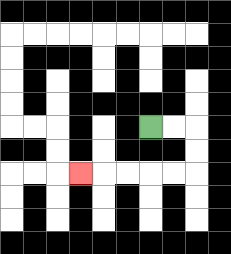{'start': '[6, 5]', 'end': '[3, 7]', 'path_directions': 'R,R,D,D,L,L,L,L,L', 'path_coordinates': '[[6, 5], [7, 5], [8, 5], [8, 6], [8, 7], [7, 7], [6, 7], [5, 7], [4, 7], [3, 7]]'}